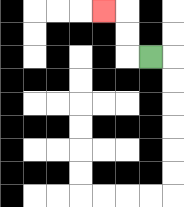{'start': '[6, 2]', 'end': '[4, 0]', 'path_directions': 'L,U,U,L', 'path_coordinates': '[[6, 2], [5, 2], [5, 1], [5, 0], [4, 0]]'}